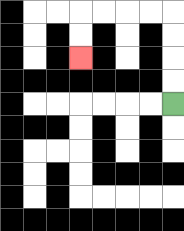{'start': '[7, 4]', 'end': '[3, 2]', 'path_directions': 'U,U,U,U,L,L,L,L,D,D', 'path_coordinates': '[[7, 4], [7, 3], [7, 2], [7, 1], [7, 0], [6, 0], [5, 0], [4, 0], [3, 0], [3, 1], [3, 2]]'}